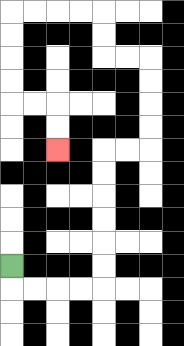{'start': '[0, 11]', 'end': '[2, 6]', 'path_directions': 'D,R,R,R,R,U,U,U,U,U,U,R,R,U,U,U,U,L,L,U,U,L,L,L,L,D,D,D,D,R,R,D,D', 'path_coordinates': '[[0, 11], [0, 12], [1, 12], [2, 12], [3, 12], [4, 12], [4, 11], [4, 10], [4, 9], [4, 8], [4, 7], [4, 6], [5, 6], [6, 6], [6, 5], [6, 4], [6, 3], [6, 2], [5, 2], [4, 2], [4, 1], [4, 0], [3, 0], [2, 0], [1, 0], [0, 0], [0, 1], [0, 2], [0, 3], [0, 4], [1, 4], [2, 4], [2, 5], [2, 6]]'}